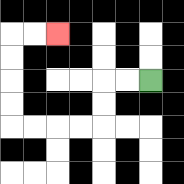{'start': '[6, 3]', 'end': '[2, 1]', 'path_directions': 'L,L,D,D,L,L,L,L,U,U,U,U,R,R', 'path_coordinates': '[[6, 3], [5, 3], [4, 3], [4, 4], [4, 5], [3, 5], [2, 5], [1, 5], [0, 5], [0, 4], [0, 3], [0, 2], [0, 1], [1, 1], [2, 1]]'}